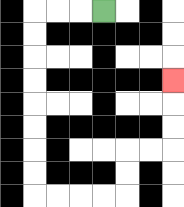{'start': '[4, 0]', 'end': '[7, 3]', 'path_directions': 'L,L,L,D,D,D,D,D,D,D,D,R,R,R,R,U,U,R,R,U,U,U', 'path_coordinates': '[[4, 0], [3, 0], [2, 0], [1, 0], [1, 1], [1, 2], [1, 3], [1, 4], [1, 5], [1, 6], [1, 7], [1, 8], [2, 8], [3, 8], [4, 8], [5, 8], [5, 7], [5, 6], [6, 6], [7, 6], [7, 5], [7, 4], [7, 3]]'}